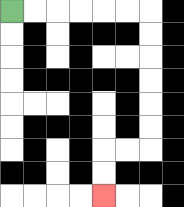{'start': '[0, 0]', 'end': '[4, 8]', 'path_directions': 'R,R,R,R,R,R,D,D,D,D,D,D,L,L,D,D', 'path_coordinates': '[[0, 0], [1, 0], [2, 0], [3, 0], [4, 0], [5, 0], [6, 0], [6, 1], [6, 2], [6, 3], [6, 4], [6, 5], [6, 6], [5, 6], [4, 6], [4, 7], [4, 8]]'}